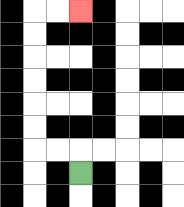{'start': '[3, 7]', 'end': '[3, 0]', 'path_directions': 'U,L,L,U,U,U,U,U,U,R,R', 'path_coordinates': '[[3, 7], [3, 6], [2, 6], [1, 6], [1, 5], [1, 4], [1, 3], [1, 2], [1, 1], [1, 0], [2, 0], [3, 0]]'}